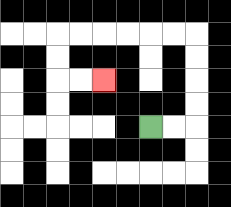{'start': '[6, 5]', 'end': '[4, 3]', 'path_directions': 'R,R,U,U,U,U,L,L,L,L,L,L,D,D,R,R', 'path_coordinates': '[[6, 5], [7, 5], [8, 5], [8, 4], [8, 3], [8, 2], [8, 1], [7, 1], [6, 1], [5, 1], [4, 1], [3, 1], [2, 1], [2, 2], [2, 3], [3, 3], [4, 3]]'}